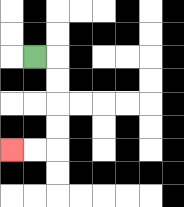{'start': '[1, 2]', 'end': '[0, 6]', 'path_directions': 'R,D,D,D,D,L,L', 'path_coordinates': '[[1, 2], [2, 2], [2, 3], [2, 4], [2, 5], [2, 6], [1, 6], [0, 6]]'}